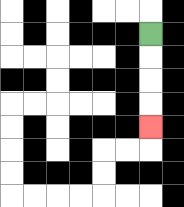{'start': '[6, 1]', 'end': '[6, 5]', 'path_directions': 'D,D,D,D', 'path_coordinates': '[[6, 1], [6, 2], [6, 3], [6, 4], [6, 5]]'}